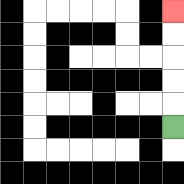{'start': '[7, 5]', 'end': '[7, 0]', 'path_directions': 'U,U,U,U,U', 'path_coordinates': '[[7, 5], [7, 4], [7, 3], [7, 2], [7, 1], [7, 0]]'}